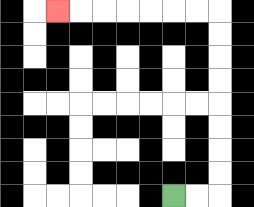{'start': '[7, 8]', 'end': '[2, 0]', 'path_directions': 'R,R,U,U,U,U,U,U,U,U,L,L,L,L,L,L,L', 'path_coordinates': '[[7, 8], [8, 8], [9, 8], [9, 7], [9, 6], [9, 5], [9, 4], [9, 3], [9, 2], [9, 1], [9, 0], [8, 0], [7, 0], [6, 0], [5, 0], [4, 0], [3, 0], [2, 0]]'}